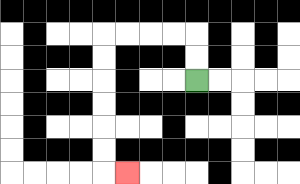{'start': '[8, 3]', 'end': '[5, 7]', 'path_directions': 'U,U,L,L,L,L,D,D,D,D,D,D,R', 'path_coordinates': '[[8, 3], [8, 2], [8, 1], [7, 1], [6, 1], [5, 1], [4, 1], [4, 2], [4, 3], [4, 4], [4, 5], [4, 6], [4, 7], [5, 7]]'}